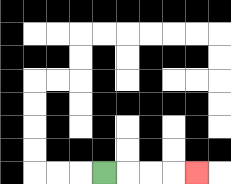{'start': '[4, 7]', 'end': '[8, 7]', 'path_directions': 'R,R,R,R', 'path_coordinates': '[[4, 7], [5, 7], [6, 7], [7, 7], [8, 7]]'}